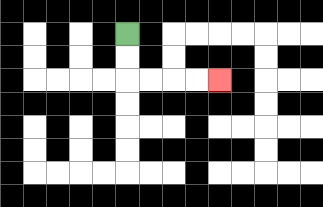{'start': '[5, 1]', 'end': '[9, 3]', 'path_directions': 'D,D,R,R,R,R', 'path_coordinates': '[[5, 1], [5, 2], [5, 3], [6, 3], [7, 3], [8, 3], [9, 3]]'}